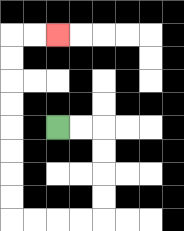{'start': '[2, 5]', 'end': '[2, 1]', 'path_directions': 'R,R,D,D,D,D,L,L,L,L,U,U,U,U,U,U,U,U,R,R', 'path_coordinates': '[[2, 5], [3, 5], [4, 5], [4, 6], [4, 7], [4, 8], [4, 9], [3, 9], [2, 9], [1, 9], [0, 9], [0, 8], [0, 7], [0, 6], [0, 5], [0, 4], [0, 3], [0, 2], [0, 1], [1, 1], [2, 1]]'}